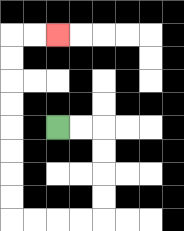{'start': '[2, 5]', 'end': '[2, 1]', 'path_directions': 'R,R,D,D,D,D,L,L,L,L,U,U,U,U,U,U,U,U,R,R', 'path_coordinates': '[[2, 5], [3, 5], [4, 5], [4, 6], [4, 7], [4, 8], [4, 9], [3, 9], [2, 9], [1, 9], [0, 9], [0, 8], [0, 7], [0, 6], [0, 5], [0, 4], [0, 3], [0, 2], [0, 1], [1, 1], [2, 1]]'}